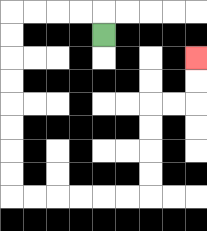{'start': '[4, 1]', 'end': '[8, 2]', 'path_directions': 'U,L,L,L,L,D,D,D,D,D,D,D,D,R,R,R,R,R,R,U,U,U,U,R,R,U,U', 'path_coordinates': '[[4, 1], [4, 0], [3, 0], [2, 0], [1, 0], [0, 0], [0, 1], [0, 2], [0, 3], [0, 4], [0, 5], [0, 6], [0, 7], [0, 8], [1, 8], [2, 8], [3, 8], [4, 8], [5, 8], [6, 8], [6, 7], [6, 6], [6, 5], [6, 4], [7, 4], [8, 4], [8, 3], [8, 2]]'}